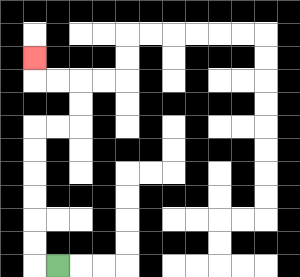{'start': '[2, 11]', 'end': '[1, 2]', 'path_directions': 'L,U,U,U,U,U,U,R,R,U,U,L,L,U', 'path_coordinates': '[[2, 11], [1, 11], [1, 10], [1, 9], [1, 8], [1, 7], [1, 6], [1, 5], [2, 5], [3, 5], [3, 4], [3, 3], [2, 3], [1, 3], [1, 2]]'}